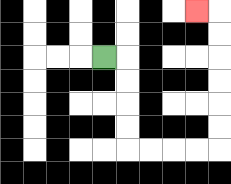{'start': '[4, 2]', 'end': '[8, 0]', 'path_directions': 'R,D,D,D,D,R,R,R,R,U,U,U,U,U,U,L', 'path_coordinates': '[[4, 2], [5, 2], [5, 3], [5, 4], [5, 5], [5, 6], [6, 6], [7, 6], [8, 6], [9, 6], [9, 5], [9, 4], [9, 3], [9, 2], [9, 1], [9, 0], [8, 0]]'}